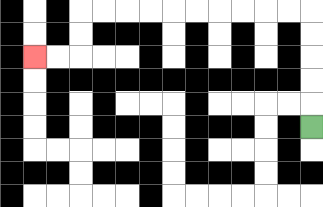{'start': '[13, 5]', 'end': '[1, 2]', 'path_directions': 'U,U,U,U,U,L,L,L,L,L,L,L,L,L,L,D,D,L,L', 'path_coordinates': '[[13, 5], [13, 4], [13, 3], [13, 2], [13, 1], [13, 0], [12, 0], [11, 0], [10, 0], [9, 0], [8, 0], [7, 0], [6, 0], [5, 0], [4, 0], [3, 0], [3, 1], [3, 2], [2, 2], [1, 2]]'}